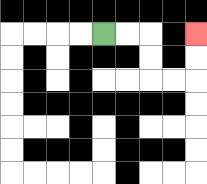{'start': '[4, 1]', 'end': '[8, 1]', 'path_directions': 'R,R,D,D,R,R,U,U', 'path_coordinates': '[[4, 1], [5, 1], [6, 1], [6, 2], [6, 3], [7, 3], [8, 3], [8, 2], [8, 1]]'}